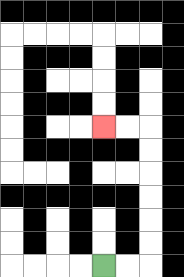{'start': '[4, 11]', 'end': '[4, 5]', 'path_directions': 'R,R,U,U,U,U,U,U,L,L', 'path_coordinates': '[[4, 11], [5, 11], [6, 11], [6, 10], [6, 9], [6, 8], [6, 7], [6, 6], [6, 5], [5, 5], [4, 5]]'}